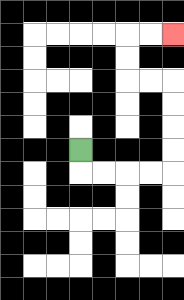{'start': '[3, 6]', 'end': '[7, 1]', 'path_directions': 'D,R,R,R,R,U,U,U,U,L,L,U,U,R,R', 'path_coordinates': '[[3, 6], [3, 7], [4, 7], [5, 7], [6, 7], [7, 7], [7, 6], [7, 5], [7, 4], [7, 3], [6, 3], [5, 3], [5, 2], [5, 1], [6, 1], [7, 1]]'}